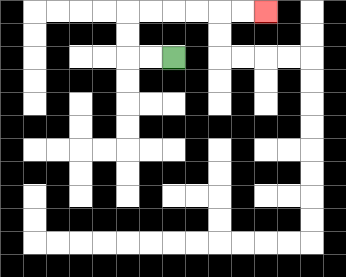{'start': '[7, 2]', 'end': '[11, 0]', 'path_directions': 'L,L,U,U,R,R,R,R,R,R', 'path_coordinates': '[[7, 2], [6, 2], [5, 2], [5, 1], [5, 0], [6, 0], [7, 0], [8, 0], [9, 0], [10, 0], [11, 0]]'}